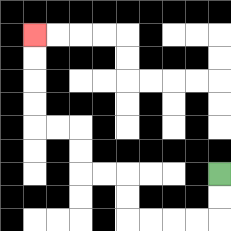{'start': '[9, 7]', 'end': '[1, 1]', 'path_directions': 'D,D,L,L,L,L,U,U,L,L,U,U,L,L,U,U,U,U', 'path_coordinates': '[[9, 7], [9, 8], [9, 9], [8, 9], [7, 9], [6, 9], [5, 9], [5, 8], [5, 7], [4, 7], [3, 7], [3, 6], [3, 5], [2, 5], [1, 5], [1, 4], [1, 3], [1, 2], [1, 1]]'}